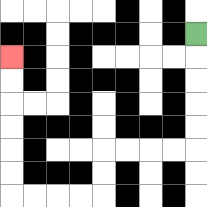{'start': '[8, 1]', 'end': '[0, 2]', 'path_directions': 'D,D,D,D,D,L,L,L,L,D,D,L,L,L,L,U,U,U,U,U,U', 'path_coordinates': '[[8, 1], [8, 2], [8, 3], [8, 4], [8, 5], [8, 6], [7, 6], [6, 6], [5, 6], [4, 6], [4, 7], [4, 8], [3, 8], [2, 8], [1, 8], [0, 8], [0, 7], [0, 6], [0, 5], [0, 4], [0, 3], [0, 2]]'}